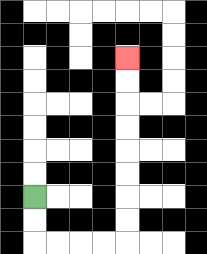{'start': '[1, 8]', 'end': '[5, 2]', 'path_directions': 'D,D,R,R,R,R,U,U,U,U,U,U,U,U', 'path_coordinates': '[[1, 8], [1, 9], [1, 10], [2, 10], [3, 10], [4, 10], [5, 10], [5, 9], [5, 8], [5, 7], [5, 6], [5, 5], [5, 4], [5, 3], [5, 2]]'}